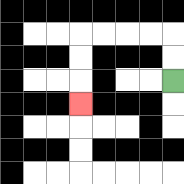{'start': '[7, 3]', 'end': '[3, 4]', 'path_directions': 'U,U,L,L,L,L,D,D,D', 'path_coordinates': '[[7, 3], [7, 2], [7, 1], [6, 1], [5, 1], [4, 1], [3, 1], [3, 2], [3, 3], [3, 4]]'}